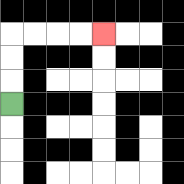{'start': '[0, 4]', 'end': '[4, 1]', 'path_directions': 'U,U,U,R,R,R,R', 'path_coordinates': '[[0, 4], [0, 3], [0, 2], [0, 1], [1, 1], [2, 1], [3, 1], [4, 1]]'}